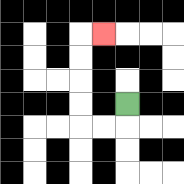{'start': '[5, 4]', 'end': '[4, 1]', 'path_directions': 'D,L,L,U,U,U,U,R', 'path_coordinates': '[[5, 4], [5, 5], [4, 5], [3, 5], [3, 4], [3, 3], [3, 2], [3, 1], [4, 1]]'}